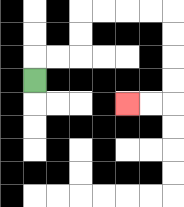{'start': '[1, 3]', 'end': '[5, 4]', 'path_directions': 'U,R,R,U,U,R,R,R,R,D,D,D,D,L,L', 'path_coordinates': '[[1, 3], [1, 2], [2, 2], [3, 2], [3, 1], [3, 0], [4, 0], [5, 0], [6, 0], [7, 0], [7, 1], [7, 2], [7, 3], [7, 4], [6, 4], [5, 4]]'}